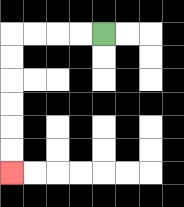{'start': '[4, 1]', 'end': '[0, 7]', 'path_directions': 'L,L,L,L,D,D,D,D,D,D', 'path_coordinates': '[[4, 1], [3, 1], [2, 1], [1, 1], [0, 1], [0, 2], [0, 3], [0, 4], [0, 5], [0, 6], [0, 7]]'}